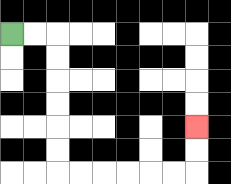{'start': '[0, 1]', 'end': '[8, 5]', 'path_directions': 'R,R,D,D,D,D,D,D,R,R,R,R,R,R,U,U', 'path_coordinates': '[[0, 1], [1, 1], [2, 1], [2, 2], [2, 3], [2, 4], [2, 5], [2, 6], [2, 7], [3, 7], [4, 7], [5, 7], [6, 7], [7, 7], [8, 7], [8, 6], [8, 5]]'}